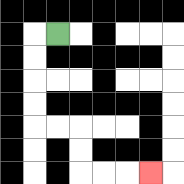{'start': '[2, 1]', 'end': '[6, 7]', 'path_directions': 'L,D,D,D,D,R,R,D,D,R,R,R', 'path_coordinates': '[[2, 1], [1, 1], [1, 2], [1, 3], [1, 4], [1, 5], [2, 5], [3, 5], [3, 6], [3, 7], [4, 7], [5, 7], [6, 7]]'}